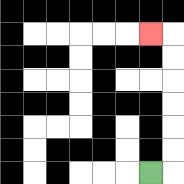{'start': '[6, 7]', 'end': '[6, 1]', 'path_directions': 'R,U,U,U,U,U,U,L', 'path_coordinates': '[[6, 7], [7, 7], [7, 6], [7, 5], [7, 4], [7, 3], [7, 2], [7, 1], [6, 1]]'}